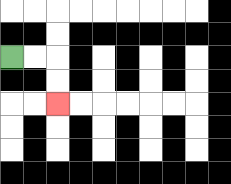{'start': '[0, 2]', 'end': '[2, 4]', 'path_directions': 'R,R,D,D', 'path_coordinates': '[[0, 2], [1, 2], [2, 2], [2, 3], [2, 4]]'}